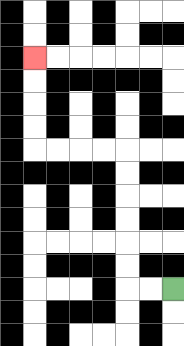{'start': '[7, 12]', 'end': '[1, 2]', 'path_directions': 'L,L,U,U,U,U,U,U,L,L,L,L,U,U,U,U', 'path_coordinates': '[[7, 12], [6, 12], [5, 12], [5, 11], [5, 10], [5, 9], [5, 8], [5, 7], [5, 6], [4, 6], [3, 6], [2, 6], [1, 6], [1, 5], [1, 4], [1, 3], [1, 2]]'}